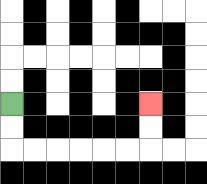{'start': '[0, 4]', 'end': '[6, 4]', 'path_directions': 'D,D,R,R,R,R,R,R,U,U', 'path_coordinates': '[[0, 4], [0, 5], [0, 6], [1, 6], [2, 6], [3, 6], [4, 6], [5, 6], [6, 6], [6, 5], [6, 4]]'}